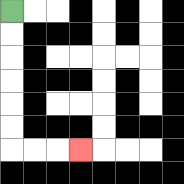{'start': '[0, 0]', 'end': '[3, 6]', 'path_directions': 'D,D,D,D,D,D,R,R,R', 'path_coordinates': '[[0, 0], [0, 1], [0, 2], [0, 3], [0, 4], [0, 5], [0, 6], [1, 6], [2, 6], [3, 6]]'}